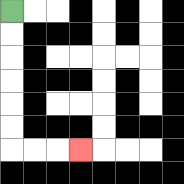{'start': '[0, 0]', 'end': '[3, 6]', 'path_directions': 'D,D,D,D,D,D,R,R,R', 'path_coordinates': '[[0, 0], [0, 1], [0, 2], [0, 3], [0, 4], [0, 5], [0, 6], [1, 6], [2, 6], [3, 6]]'}